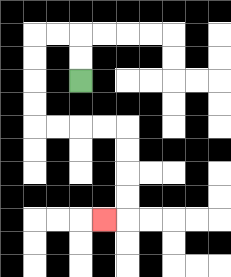{'start': '[3, 3]', 'end': '[4, 9]', 'path_directions': 'U,U,L,L,D,D,D,D,R,R,R,R,D,D,D,D,L', 'path_coordinates': '[[3, 3], [3, 2], [3, 1], [2, 1], [1, 1], [1, 2], [1, 3], [1, 4], [1, 5], [2, 5], [3, 5], [4, 5], [5, 5], [5, 6], [5, 7], [5, 8], [5, 9], [4, 9]]'}